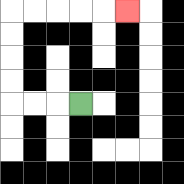{'start': '[3, 4]', 'end': '[5, 0]', 'path_directions': 'L,L,L,U,U,U,U,R,R,R,R,R', 'path_coordinates': '[[3, 4], [2, 4], [1, 4], [0, 4], [0, 3], [0, 2], [0, 1], [0, 0], [1, 0], [2, 0], [3, 0], [4, 0], [5, 0]]'}